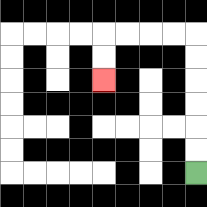{'start': '[8, 7]', 'end': '[4, 3]', 'path_directions': 'U,U,U,U,U,U,L,L,L,L,D,D', 'path_coordinates': '[[8, 7], [8, 6], [8, 5], [8, 4], [8, 3], [8, 2], [8, 1], [7, 1], [6, 1], [5, 1], [4, 1], [4, 2], [4, 3]]'}